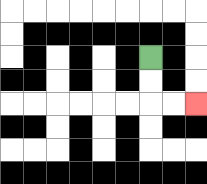{'start': '[6, 2]', 'end': '[8, 4]', 'path_directions': 'D,D,R,R', 'path_coordinates': '[[6, 2], [6, 3], [6, 4], [7, 4], [8, 4]]'}